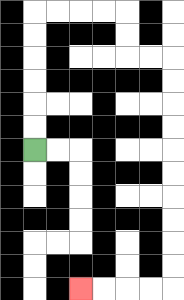{'start': '[1, 6]', 'end': '[3, 12]', 'path_directions': 'U,U,U,U,U,U,R,R,R,R,D,D,R,R,D,D,D,D,D,D,D,D,D,D,L,L,L,L', 'path_coordinates': '[[1, 6], [1, 5], [1, 4], [1, 3], [1, 2], [1, 1], [1, 0], [2, 0], [3, 0], [4, 0], [5, 0], [5, 1], [5, 2], [6, 2], [7, 2], [7, 3], [7, 4], [7, 5], [7, 6], [7, 7], [7, 8], [7, 9], [7, 10], [7, 11], [7, 12], [6, 12], [5, 12], [4, 12], [3, 12]]'}